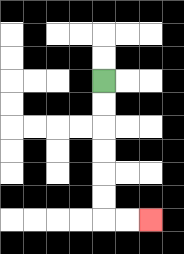{'start': '[4, 3]', 'end': '[6, 9]', 'path_directions': 'D,D,D,D,D,D,R,R', 'path_coordinates': '[[4, 3], [4, 4], [4, 5], [4, 6], [4, 7], [4, 8], [4, 9], [5, 9], [6, 9]]'}